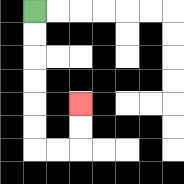{'start': '[1, 0]', 'end': '[3, 4]', 'path_directions': 'D,D,D,D,D,D,R,R,U,U', 'path_coordinates': '[[1, 0], [1, 1], [1, 2], [1, 3], [1, 4], [1, 5], [1, 6], [2, 6], [3, 6], [3, 5], [3, 4]]'}